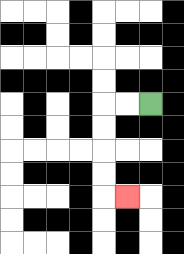{'start': '[6, 4]', 'end': '[5, 8]', 'path_directions': 'L,L,D,D,D,D,R', 'path_coordinates': '[[6, 4], [5, 4], [4, 4], [4, 5], [4, 6], [4, 7], [4, 8], [5, 8]]'}